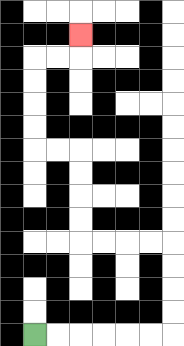{'start': '[1, 14]', 'end': '[3, 1]', 'path_directions': 'R,R,R,R,R,R,U,U,U,U,L,L,L,L,U,U,U,U,L,L,U,U,U,U,R,R,U', 'path_coordinates': '[[1, 14], [2, 14], [3, 14], [4, 14], [5, 14], [6, 14], [7, 14], [7, 13], [7, 12], [7, 11], [7, 10], [6, 10], [5, 10], [4, 10], [3, 10], [3, 9], [3, 8], [3, 7], [3, 6], [2, 6], [1, 6], [1, 5], [1, 4], [1, 3], [1, 2], [2, 2], [3, 2], [3, 1]]'}